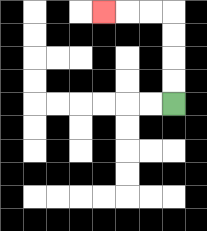{'start': '[7, 4]', 'end': '[4, 0]', 'path_directions': 'U,U,U,U,L,L,L', 'path_coordinates': '[[7, 4], [7, 3], [7, 2], [7, 1], [7, 0], [6, 0], [5, 0], [4, 0]]'}